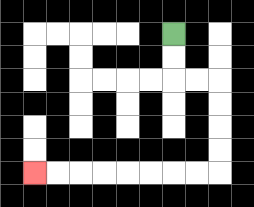{'start': '[7, 1]', 'end': '[1, 7]', 'path_directions': 'D,D,R,R,D,D,D,D,L,L,L,L,L,L,L,L', 'path_coordinates': '[[7, 1], [7, 2], [7, 3], [8, 3], [9, 3], [9, 4], [9, 5], [9, 6], [9, 7], [8, 7], [7, 7], [6, 7], [5, 7], [4, 7], [3, 7], [2, 7], [1, 7]]'}